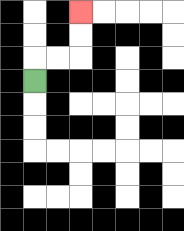{'start': '[1, 3]', 'end': '[3, 0]', 'path_directions': 'U,R,R,U,U', 'path_coordinates': '[[1, 3], [1, 2], [2, 2], [3, 2], [3, 1], [3, 0]]'}